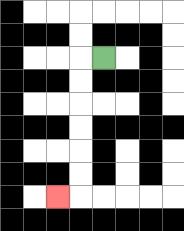{'start': '[4, 2]', 'end': '[2, 8]', 'path_directions': 'L,D,D,D,D,D,D,L', 'path_coordinates': '[[4, 2], [3, 2], [3, 3], [3, 4], [3, 5], [3, 6], [3, 7], [3, 8], [2, 8]]'}